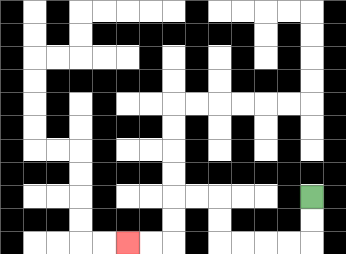{'start': '[13, 8]', 'end': '[5, 10]', 'path_directions': 'D,D,L,L,L,L,U,U,L,L,D,D,L,L', 'path_coordinates': '[[13, 8], [13, 9], [13, 10], [12, 10], [11, 10], [10, 10], [9, 10], [9, 9], [9, 8], [8, 8], [7, 8], [7, 9], [7, 10], [6, 10], [5, 10]]'}